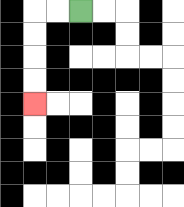{'start': '[3, 0]', 'end': '[1, 4]', 'path_directions': 'L,L,D,D,D,D', 'path_coordinates': '[[3, 0], [2, 0], [1, 0], [1, 1], [1, 2], [1, 3], [1, 4]]'}